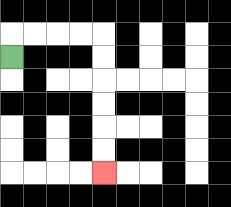{'start': '[0, 2]', 'end': '[4, 7]', 'path_directions': 'U,R,R,R,R,D,D,D,D,D,D', 'path_coordinates': '[[0, 2], [0, 1], [1, 1], [2, 1], [3, 1], [4, 1], [4, 2], [4, 3], [4, 4], [4, 5], [4, 6], [4, 7]]'}